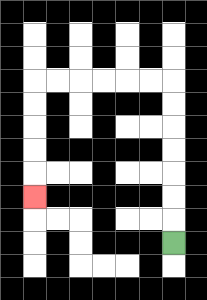{'start': '[7, 10]', 'end': '[1, 8]', 'path_directions': 'U,U,U,U,U,U,U,L,L,L,L,L,L,D,D,D,D,D', 'path_coordinates': '[[7, 10], [7, 9], [7, 8], [7, 7], [7, 6], [7, 5], [7, 4], [7, 3], [6, 3], [5, 3], [4, 3], [3, 3], [2, 3], [1, 3], [1, 4], [1, 5], [1, 6], [1, 7], [1, 8]]'}